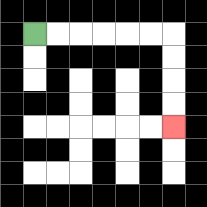{'start': '[1, 1]', 'end': '[7, 5]', 'path_directions': 'R,R,R,R,R,R,D,D,D,D', 'path_coordinates': '[[1, 1], [2, 1], [3, 1], [4, 1], [5, 1], [6, 1], [7, 1], [7, 2], [7, 3], [7, 4], [7, 5]]'}